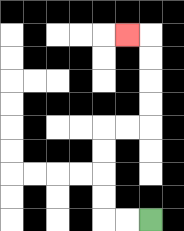{'start': '[6, 9]', 'end': '[5, 1]', 'path_directions': 'L,L,U,U,U,U,R,R,U,U,U,U,L', 'path_coordinates': '[[6, 9], [5, 9], [4, 9], [4, 8], [4, 7], [4, 6], [4, 5], [5, 5], [6, 5], [6, 4], [6, 3], [6, 2], [6, 1], [5, 1]]'}